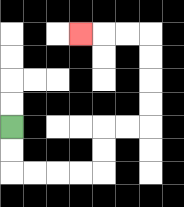{'start': '[0, 5]', 'end': '[3, 1]', 'path_directions': 'D,D,R,R,R,R,U,U,R,R,U,U,U,U,L,L,L', 'path_coordinates': '[[0, 5], [0, 6], [0, 7], [1, 7], [2, 7], [3, 7], [4, 7], [4, 6], [4, 5], [5, 5], [6, 5], [6, 4], [6, 3], [6, 2], [6, 1], [5, 1], [4, 1], [3, 1]]'}